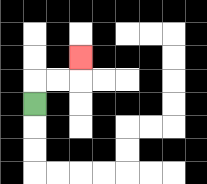{'start': '[1, 4]', 'end': '[3, 2]', 'path_directions': 'U,R,R,U', 'path_coordinates': '[[1, 4], [1, 3], [2, 3], [3, 3], [3, 2]]'}